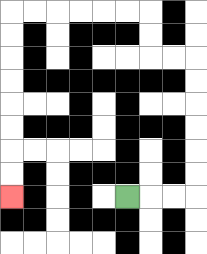{'start': '[5, 8]', 'end': '[0, 8]', 'path_directions': 'R,R,R,U,U,U,U,U,U,L,L,U,U,L,L,L,L,L,L,D,D,D,D,D,D,D,D', 'path_coordinates': '[[5, 8], [6, 8], [7, 8], [8, 8], [8, 7], [8, 6], [8, 5], [8, 4], [8, 3], [8, 2], [7, 2], [6, 2], [6, 1], [6, 0], [5, 0], [4, 0], [3, 0], [2, 0], [1, 0], [0, 0], [0, 1], [0, 2], [0, 3], [0, 4], [0, 5], [0, 6], [0, 7], [0, 8]]'}